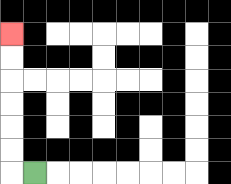{'start': '[1, 7]', 'end': '[0, 1]', 'path_directions': 'L,U,U,U,U,U,U', 'path_coordinates': '[[1, 7], [0, 7], [0, 6], [0, 5], [0, 4], [0, 3], [0, 2], [0, 1]]'}